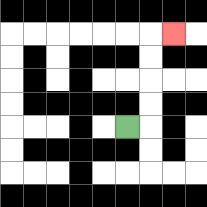{'start': '[5, 5]', 'end': '[7, 1]', 'path_directions': 'R,U,U,U,U,R', 'path_coordinates': '[[5, 5], [6, 5], [6, 4], [6, 3], [6, 2], [6, 1], [7, 1]]'}